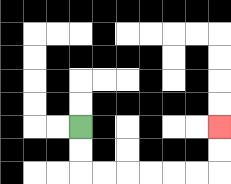{'start': '[3, 5]', 'end': '[9, 5]', 'path_directions': 'D,D,R,R,R,R,R,R,U,U', 'path_coordinates': '[[3, 5], [3, 6], [3, 7], [4, 7], [5, 7], [6, 7], [7, 7], [8, 7], [9, 7], [9, 6], [9, 5]]'}